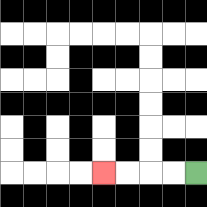{'start': '[8, 7]', 'end': '[4, 7]', 'path_directions': 'L,L,L,L', 'path_coordinates': '[[8, 7], [7, 7], [6, 7], [5, 7], [4, 7]]'}